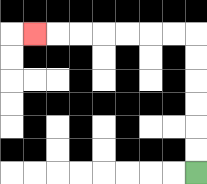{'start': '[8, 7]', 'end': '[1, 1]', 'path_directions': 'U,U,U,U,U,U,L,L,L,L,L,L,L', 'path_coordinates': '[[8, 7], [8, 6], [8, 5], [8, 4], [8, 3], [8, 2], [8, 1], [7, 1], [6, 1], [5, 1], [4, 1], [3, 1], [2, 1], [1, 1]]'}